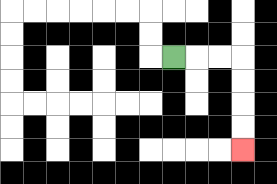{'start': '[7, 2]', 'end': '[10, 6]', 'path_directions': 'R,R,R,D,D,D,D', 'path_coordinates': '[[7, 2], [8, 2], [9, 2], [10, 2], [10, 3], [10, 4], [10, 5], [10, 6]]'}